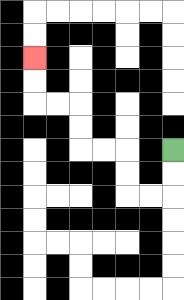{'start': '[7, 6]', 'end': '[1, 2]', 'path_directions': 'D,D,L,L,U,U,L,L,U,U,L,L,U,U', 'path_coordinates': '[[7, 6], [7, 7], [7, 8], [6, 8], [5, 8], [5, 7], [5, 6], [4, 6], [3, 6], [3, 5], [3, 4], [2, 4], [1, 4], [1, 3], [1, 2]]'}